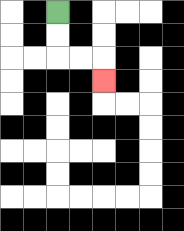{'start': '[2, 0]', 'end': '[4, 3]', 'path_directions': 'D,D,R,R,D', 'path_coordinates': '[[2, 0], [2, 1], [2, 2], [3, 2], [4, 2], [4, 3]]'}